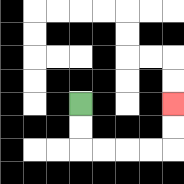{'start': '[3, 4]', 'end': '[7, 4]', 'path_directions': 'D,D,R,R,R,R,U,U', 'path_coordinates': '[[3, 4], [3, 5], [3, 6], [4, 6], [5, 6], [6, 6], [7, 6], [7, 5], [7, 4]]'}